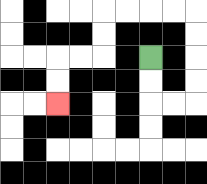{'start': '[6, 2]', 'end': '[2, 4]', 'path_directions': 'D,D,R,R,U,U,U,U,L,L,L,L,D,D,L,L,D,D', 'path_coordinates': '[[6, 2], [6, 3], [6, 4], [7, 4], [8, 4], [8, 3], [8, 2], [8, 1], [8, 0], [7, 0], [6, 0], [5, 0], [4, 0], [4, 1], [4, 2], [3, 2], [2, 2], [2, 3], [2, 4]]'}